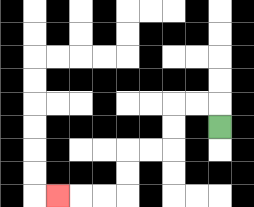{'start': '[9, 5]', 'end': '[2, 8]', 'path_directions': 'U,L,L,D,D,L,L,D,D,L,L,L', 'path_coordinates': '[[9, 5], [9, 4], [8, 4], [7, 4], [7, 5], [7, 6], [6, 6], [5, 6], [5, 7], [5, 8], [4, 8], [3, 8], [2, 8]]'}